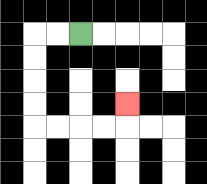{'start': '[3, 1]', 'end': '[5, 4]', 'path_directions': 'L,L,D,D,D,D,R,R,R,R,U', 'path_coordinates': '[[3, 1], [2, 1], [1, 1], [1, 2], [1, 3], [1, 4], [1, 5], [2, 5], [3, 5], [4, 5], [5, 5], [5, 4]]'}